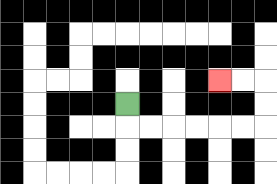{'start': '[5, 4]', 'end': '[9, 3]', 'path_directions': 'D,R,R,R,R,R,R,U,U,L,L', 'path_coordinates': '[[5, 4], [5, 5], [6, 5], [7, 5], [8, 5], [9, 5], [10, 5], [11, 5], [11, 4], [11, 3], [10, 3], [9, 3]]'}